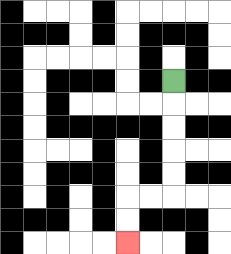{'start': '[7, 3]', 'end': '[5, 10]', 'path_directions': 'D,D,D,D,D,L,L,D,D', 'path_coordinates': '[[7, 3], [7, 4], [7, 5], [7, 6], [7, 7], [7, 8], [6, 8], [5, 8], [5, 9], [5, 10]]'}